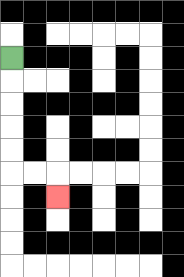{'start': '[0, 2]', 'end': '[2, 8]', 'path_directions': 'D,D,D,D,D,R,R,D', 'path_coordinates': '[[0, 2], [0, 3], [0, 4], [0, 5], [0, 6], [0, 7], [1, 7], [2, 7], [2, 8]]'}